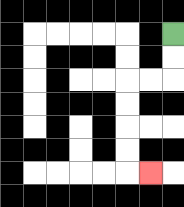{'start': '[7, 1]', 'end': '[6, 7]', 'path_directions': 'D,D,L,L,D,D,D,D,R', 'path_coordinates': '[[7, 1], [7, 2], [7, 3], [6, 3], [5, 3], [5, 4], [5, 5], [5, 6], [5, 7], [6, 7]]'}